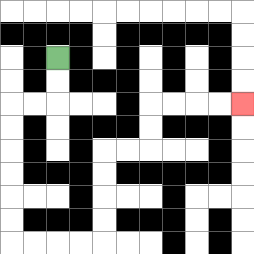{'start': '[2, 2]', 'end': '[10, 4]', 'path_directions': 'D,D,L,L,D,D,D,D,D,D,R,R,R,R,U,U,U,U,R,R,U,U,R,R,R,R', 'path_coordinates': '[[2, 2], [2, 3], [2, 4], [1, 4], [0, 4], [0, 5], [0, 6], [0, 7], [0, 8], [0, 9], [0, 10], [1, 10], [2, 10], [3, 10], [4, 10], [4, 9], [4, 8], [4, 7], [4, 6], [5, 6], [6, 6], [6, 5], [6, 4], [7, 4], [8, 4], [9, 4], [10, 4]]'}